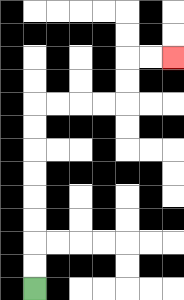{'start': '[1, 12]', 'end': '[7, 2]', 'path_directions': 'U,U,U,U,U,U,U,U,R,R,R,R,U,U,R,R', 'path_coordinates': '[[1, 12], [1, 11], [1, 10], [1, 9], [1, 8], [1, 7], [1, 6], [1, 5], [1, 4], [2, 4], [3, 4], [4, 4], [5, 4], [5, 3], [5, 2], [6, 2], [7, 2]]'}